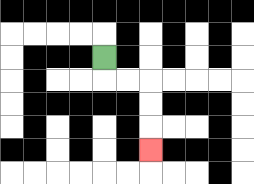{'start': '[4, 2]', 'end': '[6, 6]', 'path_directions': 'D,R,R,D,D,D', 'path_coordinates': '[[4, 2], [4, 3], [5, 3], [6, 3], [6, 4], [6, 5], [6, 6]]'}